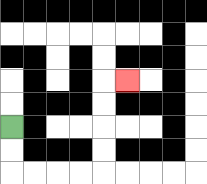{'start': '[0, 5]', 'end': '[5, 3]', 'path_directions': 'D,D,R,R,R,R,U,U,U,U,R', 'path_coordinates': '[[0, 5], [0, 6], [0, 7], [1, 7], [2, 7], [3, 7], [4, 7], [4, 6], [4, 5], [4, 4], [4, 3], [5, 3]]'}